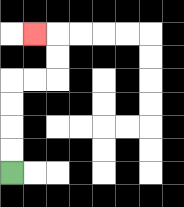{'start': '[0, 7]', 'end': '[1, 1]', 'path_directions': 'U,U,U,U,R,R,U,U,L', 'path_coordinates': '[[0, 7], [0, 6], [0, 5], [0, 4], [0, 3], [1, 3], [2, 3], [2, 2], [2, 1], [1, 1]]'}